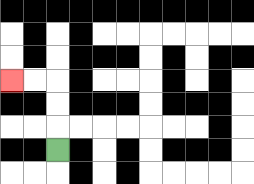{'start': '[2, 6]', 'end': '[0, 3]', 'path_directions': 'U,U,U,L,L', 'path_coordinates': '[[2, 6], [2, 5], [2, 4], [2, 3], [1, 3], [0, 3]]'}